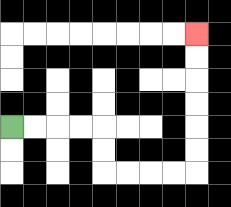{'start': '[0, 5]', 'end': '[8, 1]', 'path_directions': 'R,R,R,R,D,D,R,R,R,R,U,U,U,U,U,U', 'path_coordinates': '[[0, 5], [1, 5], [2, 5], [3, 5], [4, 5], [4, 6], [4, 7], [5, 7], [6, 7], [7, 7], [8, 7], [8, 6], [8, 5], [8, 4], [8, 3], [8, 2], [8, 1]]'}